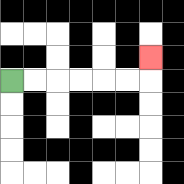{'start': '[0, 3]', 'end': '[6, 2]', 'path_directions': 'R,R,R,R,R,R,U', 'path_coordinates': '[[0, 3], [1, 3], [2, 3], [3, 3], [4, 3], [5, 3], [6, 3], [6, 2]]'}